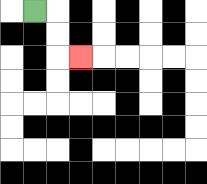{'start': '[1, 0]', 'end': '[3, 2]', 'path_directions': 'R,D,D,R', 'path_coordinates': '[[1, 0], [2, 0], [2, 1], [2, 2], [3, 2]]'}